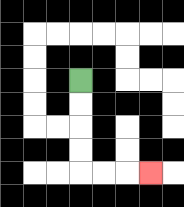{'start': '[3, 3]', 'end': '[6, 7]', 'path_directions': 'D,D,D,D,R,R,R', 'path_coordinates': '[[3, 3], [3, 4], [3, 5], [3, 6], [3, 7], [4, 7], [5, 7], [6, 7]]'}